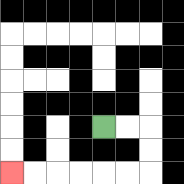{'start': '[4, 5]', 'end': '[0, 7]', 'path_directions': 'R,R,D,D,L,L,L,L,L,L', 'path_coordinates': '[[4, 5], [5, 5], [6, 5], [6, 6], [6, 7], [5, 7], [4, 7], [3, 7], [2, 7], [1, 7], [0, 7]]'}